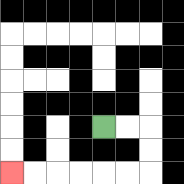{'start': '[4, 5]', 'end': '[0, 7]', 'path_directions': 'R,R,D,D,L,L,L,L,L,L', 'path_coordinates': '[[4, 5], [5, 5], [6, 5], [6, 6], [6, 7], [5, 7], [4, 7], [3, 7], [2, 7], [1, 7], [0, 7]]'}